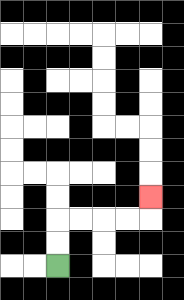{'start': '[2, 11]', 'end': '[6, 8]', 'path_directions': 'U,U,R,R,R,R,U', 'path_coordinates': '[[2, 11], [2, 10], [2, 9], [3, 9], [4, 9], [5, 9], [6, 9], [6, 8]]'}